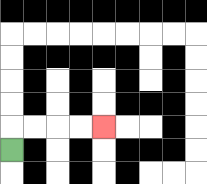{'start': '[0, 6]', 'end': '[4, 5]', 'path_directions': 'U,R,R,R,R', 'path_coordinates': '[[0, 6], [0, 5], [1, 5], [2, 5], [3, 5], [4, 5]]'}